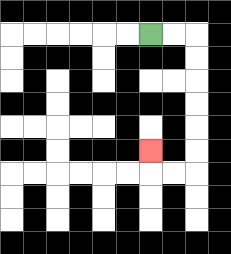{'start': '[6, 1]', 'end': '[6, 6]', 'path_directions': 'R,R,D,D,D,D,D,D,L,L,U', 'path_coordinates': '[[6, 1], [7, 1], [8, 1], [8, 2], [8, 3], [8, 4], [8, 5], [8, 6], [8, 7], [7, 7], [6, 7], [6, 6]]'}